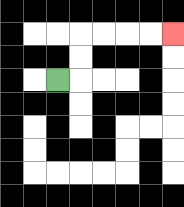{'start': '[2, 3]', 'end': '[7, 1]', 'path_directions': 'R,U,U,R,R,R,R', 'path_coordinates': '[[2, 3], [3, 3], [3, 2], [3, 1], [4, 1], [5, 1], [6, 1], [7, 1]]'}